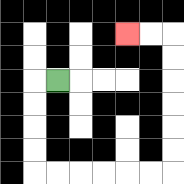{'start': '[2, 3]', 'end': '[5, 1]', 'path_directions': 'L,D,D,D,D,R,R,R,R,R,R,U,U,U,U,U,U,L,L', 'path_coordinates': '[[2, 3], [1, 3], [1, 4], [1, 5], [1, 6], [1, 7], [2, 7], [3, 7], [4, 7], [5, 7], [6, 7], [7, 7], [7, 6], [7, 5], [7, 4], [7, 3], [7, 2], [7, 1], [6, 1], [5, 1]]'}